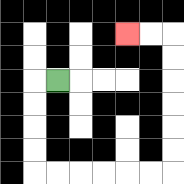{'start': '[2, 3]', 'end': '[5, 1]', 'path_directions': 'L,D,D,D,D,R,R,R,R,R,R,U,U,U,U,U,U,L,L', 'path_coordinates': '[[2, 3], [1, 3], [1, 4], [1, 5], [1, 6], [1, 7], [2, 7], [3, 7], [4, 7], [5, 7], [6, 7], [7, 7], [7, 6], [7, 5], [7, 4], [7, 3], [7, 2], [7, 1], [6, 1], [5, 1]]'}